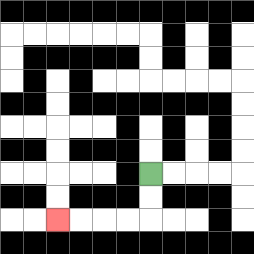{'start': '[6, 7]', 'end': '[2, 9]', 'path_directions': 'D,D,L,L,L,L', 'path_coordinates': '[[6, 7], [6, 8], [6, 9], [5, 9], [4, 9], [3, 9], [2, 9]]'}